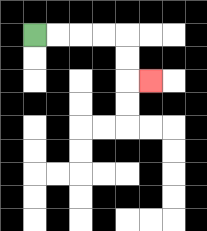{'start': '[1, 1]', 'end': '[6, 3]', 'path_directions': 'R,R,R,R,D,D,R', 'path_coordinates': '[[1, 1], [2, 1], [3, 1], [4, 1], [5, 1], [5, 2], [5, 3], [6, 3]]'}